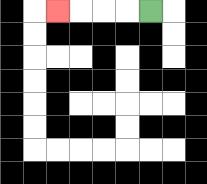{'start': '[6, 0]', 'end': '[2, 0]', 'path_directions': 'L,L,L,L', 'path_coordinates': '[[6, 0], [5, 0], [4, 0], [3, 0], [2, 0]]'}